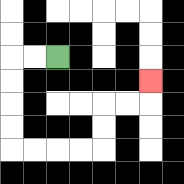{'start': '[2, 2]', 'end': '[6, 3]', 'path_directions': 'L,L,D,D,D,D,R,R,R,R,U,U,R,R,U', 'path_coordinates': '[[2, 2], [1, 2], [0, 2], [0, 3], [0, 4], [0, 5], [0, 6], [1, 6], [2, 6], [3, 6], [4, 6], [4, 5], [4, 4], [5, 4], [6, 4], [6, 3]]'}